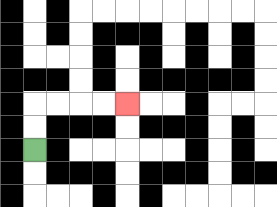{'start': '[1, 6]', 'end': '[5, 4]', 'path_directions': 'U,U,R,R,R,R', 'path_coordinates': '[[1, 6], [1, 5], [1, 4], [2, 4], [3, 4], [4, 4], [5, 4]]'}